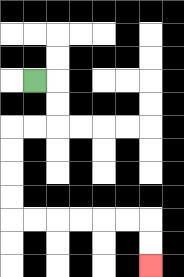{'start': '[1, 3]', 'end': '[6, 11]', 'path_directions': 'R,D,D,L,L,D,D,D,D,R,R,R,R,R,R,D,D', 'path_coordinates': '[[1, 3], [2, 3], [2, 4], [2, 5], [1, 5], [0, 5], [0, 6], [0, 7], [0, 8], [0, 9], [1, 9], [2, 9], [3, 9], [4, 9], [5, 9], [6, 9], [6, 10], [6, 11]]'}